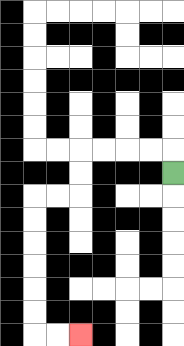{'start': '[7, 7]', 'end': '[3, 14]', 'path_directions': 'U,L,L,L,L,D,D,L,L,D,D,D,D,D,D,R,R', 'path_coordinates': '[[7, 7], [7, 6], [6, 6], [5, 6], [4, 6], [3, 6], [3, 7], [3, 8], [2, 8], [1, 8], [1, 9], [1, 10], [1, 11], [1, 12], [1, 13], [1, 14], [2, 14], [3, 14]]'}